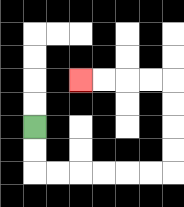{'start': '[1, 5]', 'end': '[3, 3]', 'path_directions': 'D,D,R,R,R,R,R,R,U,U,U,U,L,L,L,L', 'path_coordinates': '[[1, 5], [1, 6], [1, 7], [2, 7], [3, 7], [4, 7], [5, 7], [6, 7], [7, 7], [7, 6], [7, 5], [7, 4], [7, 3], [6, 3], [5, 3], [4, 3], [3, 3]]'}